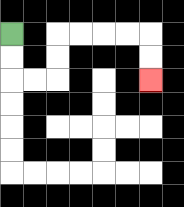{'start': '[0, 1]', 'end': '[6, 3]', 'path_directions': 'D,D,R,R,U,U,R,R,R,R,D,D', 'path_coordinates': '[[0, 1], [0, 2], [0, 3], [1, 3], [2, 3], [2, 2], [2, 1], [3, 1], [4, 1], [5, 1], [6, 1], [6, 2], [6, 3]]'}